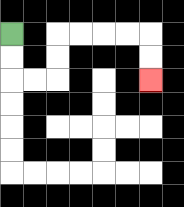{'start': '[0, 1]', 'end': '[6, 3]', 'path_directions': 'D,D,R,R,U,U,R,R,R,R,D,D', 'path_coordinates': '[[0, 1], [0, 2], [0, 3], [1, 3], [2, 3], [2, 2], [2, 1], [3, 1], [4, 1], [5, 1], [6, 1], [6, 2], [6, 3]]'}